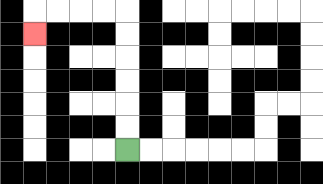{'start': '[5, 6]', 'end': '[1, 1]', 'path_directions': 'U,U,U,U,U,U,L,L,L,L,D', 'path_coordinates': '[[5, 6], [5, 5], [5, 4], [5, 3], [5, 2], [5, 1], [5, 0], [4, 0], [3, 0], [2, 0], [1, 0], [1, 1]]'}